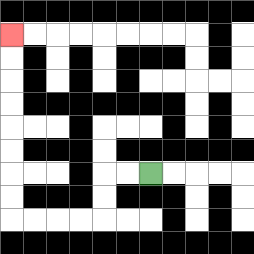{'start': '[6, 7]', 'end': '[0, 1]', 'path_directions': 'L,L,D,D,L,L,L,L,U,U,U,U,U,U,U,U', 'path_coordinates': '[[6, 7], [5, 7], [4, 7], [4, 8], [4, 9], [3, 9], [2, 9], [1, 9], [0, 9], [0, 8], [0, 7], [0, 6], [0, 5], [0, 4], [0, 3], [0, 2], [0, 1]]'}